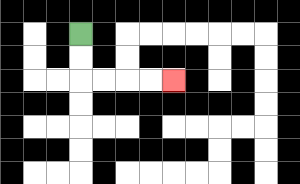{'start': '[3, 1]', 'end': '[7, 3]', 'path_directions': 'D,D,R,R,R,R', 'path_coordinates': '[[3, 1], [3, 2], [3, 3], [4, 3], [5, 3], [6, 3], [7, 3]]'}